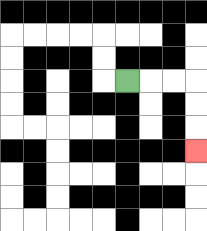{'start': '[5, 3]', 'end': '[8, 6]', 'path_directions': 'R,R,R,D,D,D', 'path_coordinates': '[[5, 3], [6, 3], [7, 3], [8, 3], [8, 4], [8, 5], [8, 6]]'}